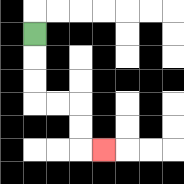{'start': '[1, 1]', 'end': '[4, 6]', 'path_directions': 'D,D,D,R,R,D,D,R', 'path_coordinates': '[[1, 1], [1, 2], [1, 3], [1, 4], [2, 4], [3, 4], [3, 5], [3, 6], [4, 6]]'}